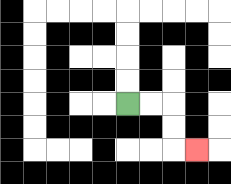{'start': '[5, 4]', 'end': '[8, 6]', 'path_directions': 'R,R,D,D,R', 'path_coordinates': '[[5, 4], [6, 4], [7, 4], [7, 5], [7, 6], [8, 6]]'}